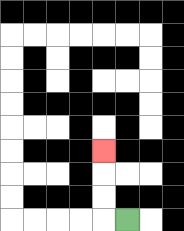{'start': '[5, 9]', 'end': '[4, 6]', 'path_directions': 'L,U,U,U', 'path_coordinates': '[[5, 9], [4, 9], [4, 8], [4, 7], [4, 6]]'}